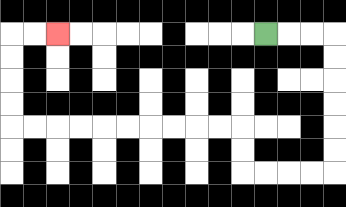{'start': '[11, 1]', 'end': '[2, 1]', 'path_directions': 'R,R,R,D,D,D,D,D,D,L,L,L,L,U,U,L,L,L,L,L,L,L,L,L,L,U,U,U,U,R,R', 'path_coordinates': '[[11, 1], [12, 1], [13, 1], [14, 1], [14, 2], [14, 3], [14, 4], [14, 5], [14, 6], [14, 7], [13, 7], [12, 7], [11, 7], [10, 7], [10, 6], [10, 5], [9, 5], [8, 5], [7, 5], [6, 5], [5, 5], [4, 5], [3, 5], [2, 5], [1, 5], [0, 5], [0, 4], [0, 3], [0, 2], [0, 1], [1, 1], [2, 1]]'}